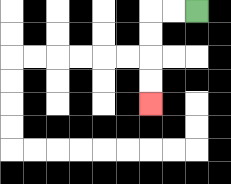{'start': '[8, 0]', 'end': '[6, 4]', 'path_directions': 'L,L,D,D,D,D', 'path_coordinates': '[[8, 0], [7, 0], [6, 0], [6, 1], [6, 2], [6, 3], [6, 4]]'}